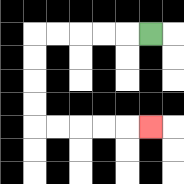{'start': '[6, 1]', 'end': '[6, 5]', 'path_directions': 'L,L,L,L,L,D,D,D,D,R,R,R,R,R', 'path_coordinates': '[[6, 1], [5, 1], [4, 1], [3, 1], [2, 1], [1, 1], [1, 2], [1, 3], [1, 4], [1, 5], [2, 5], [3, 5], [4, 5], [5, 5], [6, 5]]'}